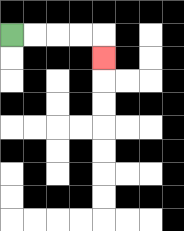{'start': '[0, 1]', 'end': '[4, 2]', 'path_directions': 'R,R,R,R,D', 'path_coordinates': '[[0, 1], [1, 1], [2, 1], [3, 1], [4, 1], [4, 2]]'}